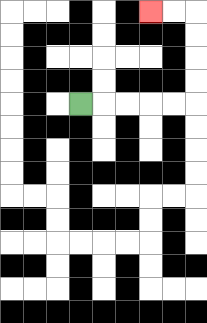{'start': '[3, 4]', 'end': '[6, 0]', 'path_directions': 'R,R,R,R,R,U,U,U,U,L,L', 'path_coordinates': '[[3, 4], [4, 4], [5, 4], [6, 4], [7, 4], [8, 4], [8, 3], [8, 2], [8, 1], [8, 0], [7, 0], [6, 0]]'}